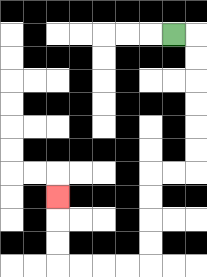{'start': '[7, 1]', 'end': '[2, 8]', 'path_directions': 'R,D,D,D,D,D,D,L,L,D,D,D,D,L,L,L,L,U,U,U', 'path_coordinates': '[[7, 1], [8, 1], [8, 2], [8, 3], [8, 4], [8, 5], [8, 6], [8, 7], [7, 7], [6, 7], [6, 8], [6, 9], [6, 10], [6, 11], [5, 11], [4, 11], [3, 11], [2, 11], [2, 10], [2, 9], [2, 8]]'}